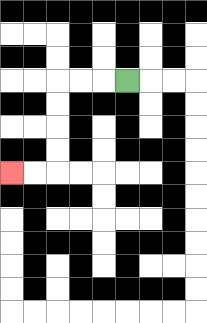{'start': '[5, 3]', 'end': '[0, 7]', 'path_directions': 'L,L,L,D,D,D,D,L,L', 'path_coordinates': '[[5, 3], [4, 3], [3, 3], [2, 3], [2, 4], [2, 5], [2, 6], [2, 7], [1, 7], [0, 7]]'}